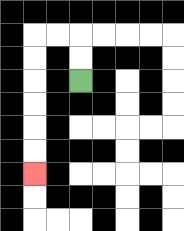{'start': '[3, 3]', 'end': '[1, 7]', 'path_directions': 'U,U,L,L,D,D,D,D,D,D', 'path_coordinates': '[[3, 3], [3, 2], [3, 1], [2, 1], [1, 1], [1, 2], [1, 3], [1, 4], [1, 5], [1, 6], [1, 7]]'}